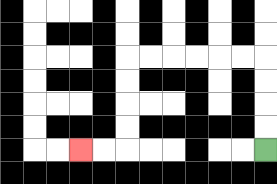{'start': '[11, 6]', 'end': '[3, 6]', 'path_directions': 'U,U,U,U,L,L,L,L,L,L,D,D,D,D,L,L', 'path_coordinates': '[[11, 6], [11, 5], [11, 4], [11, 3], [11, 2], [10, 2], [9, 2], [8, 2], [7, 2], [6, 2], [5, 2], [5, 3], [5, 4], [5, 5], [5, 6], [4, 6], [3, 6]]'}